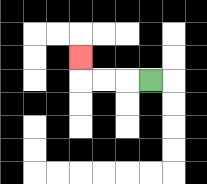{'start': '[6, 3]', 'end': '[3, 2]', 'path_directions': 'L,L,L,U', 'path_coordinates': '[[6, 3], [5, 3], [4, 3], [3, 3], [3, 2]]'}